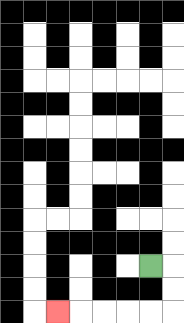{'start': '[6, 11]', 'end': '[2, 13]', 'path_directions': 'R,D,D,L,L,L,L,L', 'path_coordinates': '[[6, 11], [7, 11], [7, 12], [7, 13], [6, 13], [5, 13], [4, 13], [3, 13], [2, 13]]'}